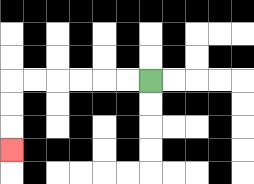{'start': '[6, 3]', 'end': '[0, 6]', 'path_directions': 'L,L,L,L,L,L,D,D,D', 'path_coordinates': '[[6, 3], [5, 3], [4, 3], [3, 3], [2, 3], [1, 3], [0, 3], [0, 4], [0, 5], [0, 6]]'}